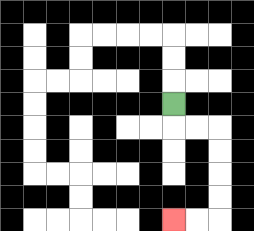{'start': '[7, 4]', 'end': '[7, 9]', 'path_directions': 'D,R,R,D,D,D,D,L,L', 'path_coordinates': '[[7, 4], [7, 5], [8, 5], [9, 5], [9, 6], [9, 7], [9, 8], [9, 9], [8, 9], [7, 9]]'}